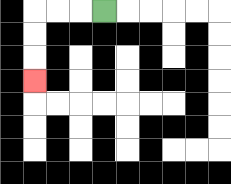{'start': '[4, 0]', 'end': '[1, 3]', 'path_directions': 'L,L,L,D,D,D', 'path_coordinates': '[[4, 0], [3, 0], [2, 0], [1, 0], [1, 1], [1, 2], [1, 3]]'}